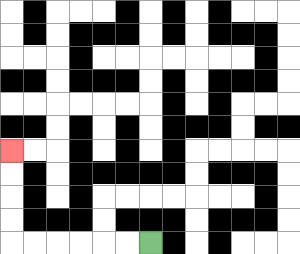{'start': '[6, 10]', 'end': '[0, 6]', 'path_directions': 'L,L,L,L,L,L,U,U,U,U', 'path_coordinates': '[[6, 10], [5, 10], [4, 10], [3, 10], [2, 10], [1, 10], [0, 10], [0, 9], [0, 8], [0, 7], [0, 6]]'}